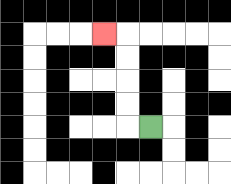{'start': '[6, 5]', 'end': '[4, 1]', 'path_directions': 'L,U,U,U,U,L', 'path_coordinates': '[[6, 5], [5, 5], [5, 4], [5, 3], [5, 2], [5, 1], [4, 1]]'}